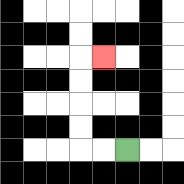{'start': '[5, 6]', 'end': '[4, 2]', 'path_directions': 'L,L,U,U,U,U,R', 'path_coordinates': '[[5, 6], [4, 6], [3, 6], [3, 5], [3, 4], [3, 3], [3, 2], [4, 2]]'}